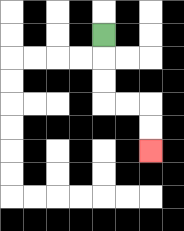{'start': '[4, 1]', 'end': '[6, 6]', 'path_directions': 'D,D,D,R,R,D,D', 'path_coordinates': '[[4, 1], [4, 2], [4, 3], [4, 4], [5, 4], [6, 4], [6, 5], [6, 6]]'}